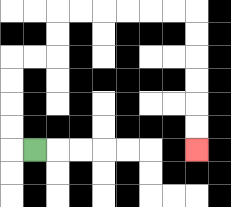{'start': '[1, 6]', 'end': '[8, 6]', 'path_directions': 'L,U,U,U,U,R,R,U,U,R,R,R,R,R,R,D,D,D,D,D,D', 'path_coordinates': '[[1, 6], [0, 6], [0, 5], [0, 4], [0, 3], [0, 2], [1, 2], [2, 2], [2, 1], [2, 0], [3, 0], [4, 0], [5, 0], [6, 0], [7, 0], [8, 0], [8, 1], [8, 2], [8, 3], [8, 4], [8, 5], [8, 6]]'}